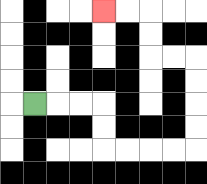{'start': '[1, 4]', 'end': '[4, 0]', 'path_directions': 'R,R,R,D,D,R,R,R,R,U,U,U,U,L,L,U,U,L,L', 'path_coordinates': '[[1, 4], [2, 4], [3, 4], [4, 4], [4, 5], [4, 6], [5, 6], [6, 6], [7, 6], [8, 6], [8, 5], [8, 4], [8, 3], [8, 2], [7, 2], [6, 2], [6, 1], [6, 0], [5, 0], [4, 0]]'}